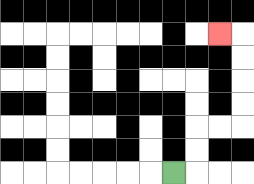{'start': '[7, 7]', 'end': '[9, 1]', 'path_directions': 'R,U,U,R,R,U,U,U,U,L', 'path_coordinates': '[[7, 7], [8, 7], [8, 6], [8, 5], [9, 5], [10, 5], [10, 4], [10, 3], [10, 2], [10, 1], [9, 1]]'}